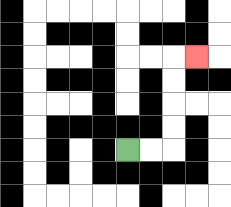{'start': '[5, 6]', 'end': '[8, 2]', 'path_directions': 'R,R,U,U,U,U,R', 'path_coordinates': '[[5, 6], [6, 6], [7, 6], [7, 5], [7, 4], [7, 3], [7, 2], [8, 2]]'}